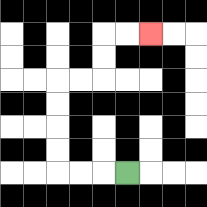{'start': '[5, 7]', 'end': '[6, 1]', 'path_directions': 'L,L,L,U,U,U,U,R,R,U,U,R,R', 'path_coordinates': '[[5, 7], [4, 7], [3, 7], [2, 7], [2, 6], [2, 5], [2, 4], [2, 3], [3, 3], [4, 3], [4, 2], [4, 1], [5, 1], [6, 1]]'}